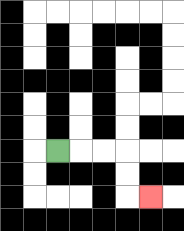{'start': '[2, 6]', 'end': '[6, 8]', 'path_directions': 'R,R,R,D,D,R', 'path_coordinates': '[[2, 6], [3, 6], [4, 6], [5, 6], [5, 7], [5, 8], [6, 8]]'}